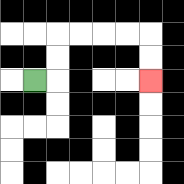{'start': '[1, 3]', 'end': '[6, 3]', 'path_directions': 'R,U,U,R,R,R,R,D,D', 'path_coordinates': '[[1, 3], [2, 3], [2, 2], [2, 1], [3, 1], [4, 1], [5, 1], [6, 1], [6, 2], [6, 3]]'}